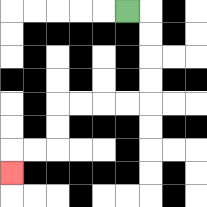{'start': '[5, 0]', 'end': '[0, 7]', 'path_directions': 'R,D,D,D,D,L,L,L,L,D,D,L,L,D', 'path_coordinates': '[[5, 0], [6, 0], [6, 1], [6, 2], [6, 3], [6, 4], [5, 4], [4, 4], [3, 4], [2, 4], [2, 5], [2, 6], [1, 6], [0, 6], [0, 7]]'}